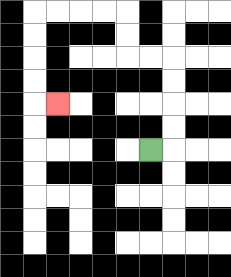{'start': '[6, 6]', 'end': '[2, 4]', 'path_directions': 'R,U,U,U,U,L,L,U,U,L,L,L,L,D,D,D,D,R', 'path_coordinates': '[[6, 6], [7, 6], [7, 5], [7, 4], [7, 3], [7, 2], [6, 2], [5, 2], [5, 1], [5, 0], [4, 0], [3, 0], [2, 0], [1, 0], [1, 1], [1, 2], [1, 3], [1, 4], [2, 4]]'}